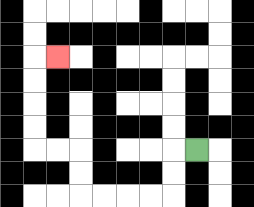{'start': '[8, 6]', 'end': '[2, 2]', 'path_directions': 'L,D,D,L,L,L,L,U,U,L,L,U,U,U,U,R', 'path_coordinates': '[[8, 6], [7, 6], [7, 7], [7, 8], [6, 8], [5, 8], [4, 8], [3, 8], [3, 7], [3, 6], [2, 6], [1, 6], [1, 5], [1, 4], [1, 3], [1, 2], [2, 2]]'}